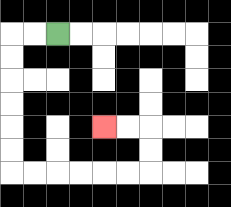{'start': '[2, 1]', 'end': '[4, 5]', 'path_directions': 'L,L,D,D,D,D,D,D,R,R,R,R,R,R,U,U,L,L', 'path_coordinates': '[[2, 1], [1, 1], [0, 1], [0, 2], [0, 3], [0, 4], [0, 5], [0, 6], [0, 7], [1, 7], [2, 7], [3, 7], [4, 7], [5, 7], [6, 7], [6, 6], [6, 5], [5, 5], [4, 5]]'}